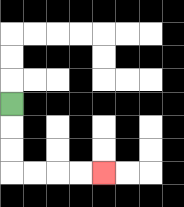{'start': '[0, 4]', 'end': '[4, 7]', 'path_directions': 'D,D,D,R,R,R,R', 'path_coordinates': '[[0, 4], [0, 5], [0, 6], [0, 7], [1, 7], [2, 7], [3, 7], [4, 7]]'}